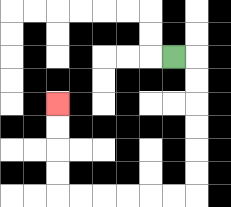{'start': '[7, 2]', 'end': '[2, 4]', 'path_directions': 'R,D,D,D,D,D,D,L,L,L,L,L,L,U,U,U,U', 'path_coordinates': '[[7, 2], [8, 2], [8, 3], [8, 4], [8, 5], [8, 6], [8, 7], [8, 8], [7, 8], [6, 8], [5, 8], [4, 8], [3, 8], [2, 8], [2, 7], [2, 6], [2, 5], [2, 4]]'}